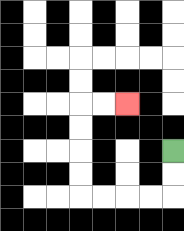{'start': '[7, 6]', 'end': '[5, 4]', 'path_directions': 'D,D,L,L,L,L,U,U,U,U,R,R', 'path_coordinates': '[[7, 6], [7, 7], [7, 8], [6, 8], [5, 8], [4, 8], [3, 8], [3, 7], [3, 6], [3, 5], [3, 4], [4, 4], [5, 4]]'}